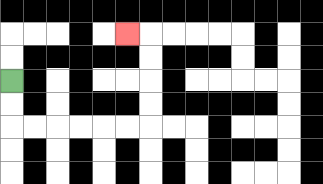{'start': '[0, 3]', 'end': '[5, 1]', 'path_directions': 'D,D,R,R,R,R,R,R,U,U,U,U,L', 'path_coordinates': '[[0, 3], [0, 4], [0, 5], [1, 5], [2, 5], [3, 5], [4, 5], [5, 5], [6, 5], [6, 4], [6, 3], [6, 2], [6, 1], [5, 1]]'}